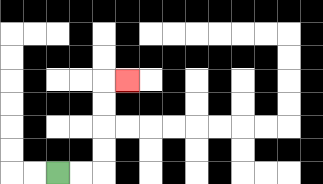{'start': '[2, 7]', 'end': '[5, 3]', 'path_directions': 'R,R,U,U,U,U,R', 'path_coordinates': '[[2, 7], [3, 7], [4, 7], [4, 6], [4, 5], [4, 4], [4, 3], [5, 3]]'}